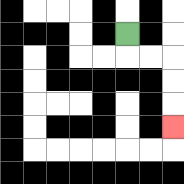{'start': '[5, 1]', 'end': '[7, 5]', 'path_directions': 'D,R,R,D,D,D', 'path_coordinates': '[[5, 1], [5, 2], [6, 2], [7, 2], [7, 3], [7, 4], [7, 5]]'}